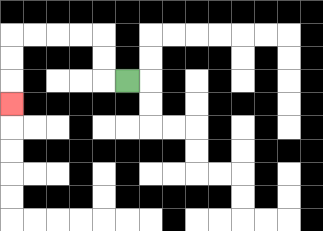{'start': '[5, 3]', 'end': '[0, 4]', 'path_directions': 'L,U,U,L,L,L,L,D,D,D', 'path_coordinates': '[[5, 3], [4, 3], [4, 2], [4, 1], [3, 1], [2, 1], [1, 1], [0, 1], [0, 2], [0, 3], [0, 4]]'}